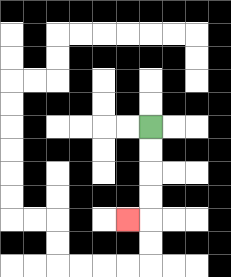{'start': '[6, 5]', 'end': '[5, 9]', 'path_directions': 'D,D,D,D,L', 'path_coordinates': '[[6, 5], [6, 6], [6, 7], [6, 8], [6, 9], [5, 9]]'}